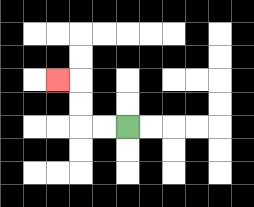{'start': '[5, 5]', 'end': '[2, 3]', 'path_directions': 'L,L,U,U,L', 'path_coordinates': '[[5, 5], [4, 5], [3, 5], [3, 4], [3, 3], [2, 3]]'}